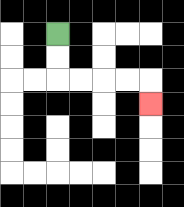{'start': '[2, 1]', 'end': '[6, 4]', 'path_directions': 'D,D,R,R,R,R,D', 'path_coordinates': '[[2, 1], [2, 2], [2, 3], [3, 3], [4, 3], [5, 3], [6, 3], [6, 4]]'}